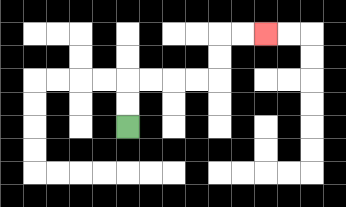{'start': '[5, 5]', 'end': '[11, 1]', 'path_directions': 'U,U,R,R,R,R,U,U,R,R', 'path_coordinates': '[[5, 5], [5, 4], [5, 3], [6, 3], [7, 3], [8, 3], [9, 3], [9, 2], [9, 1], [10, 1], [11, 1]]'}